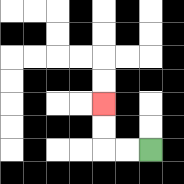{'start': '[6, 6]', 'end': '[4, 4]', 'path_directions': 'L,L,U,U', 'path_coordinates': '[[6, 6], [5, 6], [4, 6], [4, 5], [4, 4]]'}